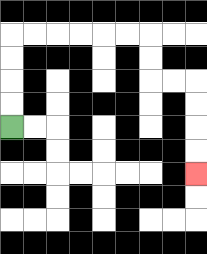{'start': '[0, 5]', 'end': '[8, 7]', 'path_directions': 'U,U,U,U,R,R,R,R,R,R,D,D,R,R,D,D,D,D', 'path_coordinates': '[[0, 5], [0, 4], [0, 3], [0, 2], [0, 1], [1, 1], [2, 1], [3, 1], [4, 1], [5, 1], [6, 1], [6, 2], [6, 3], [7, 3], [8, 3], [8, 4], [8, 5], [8, 6], [8, 7]]'}